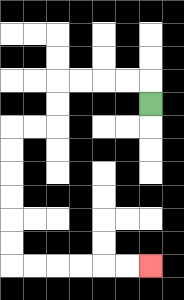{'start': '[6, 4]', 'end': '[6, 11]', 'path_directions': 'U,L,L,L,L,D,D,L,L,D,D,D,D,D,D,R,R,R,R,R,R', 'path_coordinates': '[[6, 4], [6, 3], [5, 3], [4, 3], [3, 3], [2, 3], [2, 4], [2, 5], [1, 5], [0, 5], [0, 6], [0, 7], [0, 8], [0, 9], [0, 10], [0, 11], [1, 11], [2, 11], [3, 11], [4, 11], [5, 11], [6, 11]]'}